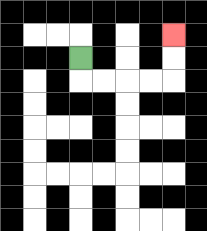{'start': '[3, 2]', 'end': '[7, 1]', 'path_directions': 'D,R,R,R,R,U,U', 'path_coordinates': '[[3, 2], [3, 3], [4, 3], [5, 3], [6, 3], [7, 3], [7, 2], [7, 1]]'}